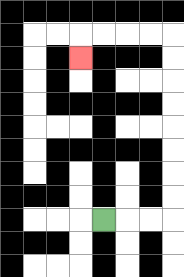{'start': '[4, 9]', 'end': '[3, 2]', 'path_directions': 'R,R,R,U,U,U,U,U,U,U,U,L,L,L,L,D', 'path_coordinates': '[[4, 9], [5, 9], [6, 9], [7, 9], [7, 8], [7, 7], [7, 6], [7, 5], [7, 4], [7, 3], [7, 2], [7, 1], [6, 1], [5, 1], [4, 1], [3, 1], [3, 2]]'}